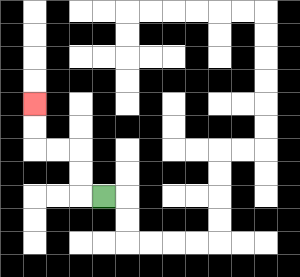{'start': '[4, 8]', 'end': '[1, 4]', 'path_directions': 'L,U,U,L,L,U,U', 'path_coordinates': '[[4, 8], [3, 8], [3, 7], [3, 6], [2, 6], [1, 6], [1, 5], [1, 4]]'}